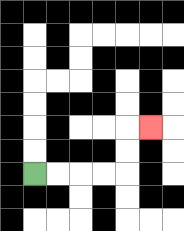{'start': '[1, 7]', 'end': '[6, 5]', 'path_directions': 'R,R,R,R,U,U,R', 'path_coordinates': '[[1, 7], [2, 7], [3, 7], [4, 7], [5, 7], [5, 6], [5, 5], [6, 5]]'}